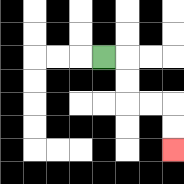{'start': '[4, 2]', 'end': '[7, 6]', 'path_directions': 'R,D,D,R,R,D,D', 'path_coordinates': '[[4, 2], [5, 2], [5, 3], [5, 4], [6, 4], [7, 4], [7, 5], [7, 6]]'}